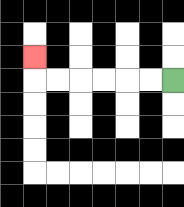{'start': '[7, 3]', 'end': '[1, 2]', 'path_directions': 'L,L,L,L,L,L,U', 'path_coordinates': '[[7, 3], [6, 3], [5, 3], [4, 3], [3, 3], [2, 3], [1, 3], [1, 2]]'}